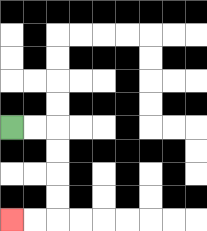{'start': '[0, 5]', 'end': '[0, 9]', 'path_directions': 'R,R,D,D,D,D,L,L', 'path_coordinates': '[[0, 5], [1, 5], [2, 5], [2, 6], [2, 7], [2, 8], [2, 9], [1, 9], [0, 9]]'}